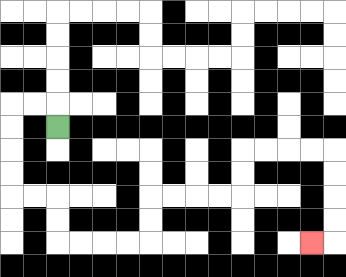{'start': '[2, 5]', 'end': '[13, 10]', 'path_directions': 'U,L,L,D,D,D,D,R,R,D,D,R,R,R,R,U,U,R,R,R,R,U,U,R,R,R,R,D,D,D,D,L', 'path_coordinates': '[[2, 5], [2, 4], [1, 4], [0, 4], [0, 5], [0, 6], [0, 7], [0, 8], [1, 8], [2, 8], [2, 9], [2, 10], [3, 10], [4, 10], [5, 10], [6, 10], [6, 9], [6, 8], [7, 8], [8, 8], [9, 8], [10, 8], [10, 7], [10, 6], [11, 6], [12, 6], [13, 6], [14, 6], [14, 7], [14, 8], [14, 9], [14, 10], [13, 10]]'}